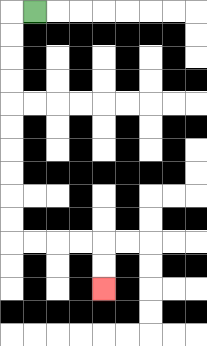{'start': '[1, 0]', 'end': '[4, 12]', 'path_directions': 'L,D,D,D,D,D,D,D,D,D,D,R,R,R,R,D,D', 'path_coordinates': '[[1, 0], [0, 0], [0, 1], [0, 2], [0, 3], [0, 4], [0, 5], [0, 6], [0, 7], [0, 8], [0, 9], [0, 10], [1, 10], [2, 10], [3, 10], [4, 10], [4, 11], [4, 12]]'}